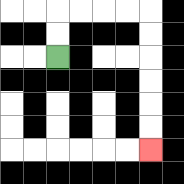{'start': '[2, 2]', 'end': '[6, 6]', 'path_directions': 'U,U,R,R,R,R,D,D,D,D,D,D', 'path_coordinates': '[[2, 2], [2, 1], [2, 0], [3, 0], [4, 0], [5, 0], [6, 0], [6, 1], [6, 2], [6, 3], [6, 4], [6, 5], [6, 6]]'}